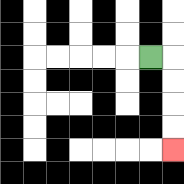{'start': '[6, 2]', 'end': '[7, 6]', 'path_directions': 'R,D,D,D,D', 'path_coordinates': '[[6, 2], [7, 2], [7, 3], [7, 4], [7, 5], [7, 6]]'}